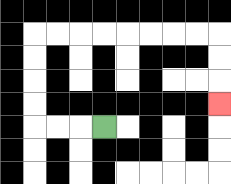{'start': '[4, 5]', 'end': '[9, 4]', 'path_directions': 'L,L,L,U,U,U,U,R,R,R,R,R,R,R,R,D,D,D', 'path_coordinates': '[[4, 5], [3, 5], [2, 5], [1, 5], [1, 4], [1, 3], [1, 2], [1, 1], [2, 1], [3, 1], [4, 1], [5, 1], [6, 1], [7, 1], [8, 1], [9, 1], [9, 2], [9, 3], [9, 4]]'}